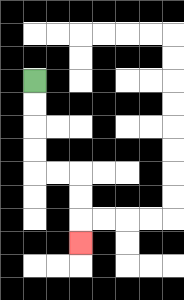{'start': '[1, 3]', 'end': '[3, 10]', 'path_directions': 'D,D,D,D,R,R,D,D,D', 'path_coordinates': '[[1, 3], [1, 4], [1, 5], [1, 6], [1, 7], [2, 7], [3, 7], [3, 8], [3, 9], [3, 10]]'}